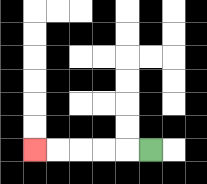{'start': '[6, 6]', 'end': '[1, 6]', 'path_directions': 'L,L,L,L,L', 'path_coordinates': '[[6, 6], [5, 6], [4, 6], [3, 6], [2, 6], [1, 6]]'}